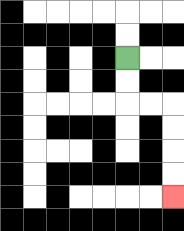{'start': '[5, 2]', 'end': '[7, 8]', 'path_directions': 'D,D,R,R,D,D,D,D', 'path_coordinates': '[[5, 2], [5, 3], [5, 4], [6, 4], [7, 4], [7, 5], [7, 6], [7, 7], [7, 8]]'}